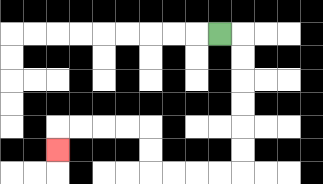{'start': '[9, 1]', 'end': '[2, 6]', 'path_directions': 'R,D,D,D,D,D,D,L,L,L,L,U,U,L,L,L,L,D', 'path_coordinates': '[[9, 1], [10, 1], [10, 2], [10, 3], [10, 4], [10, 5], [10, 6], [10, 7], [9, 7], [8, 7], [7, 7], [6, 7], [6, 6], [6, 5], [5, 5], [4, 5], [3, 5], [2, 5], [2, 6]]'}